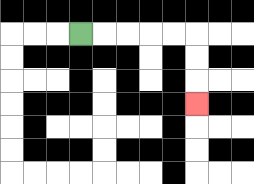{'start': '[3, 1]', 'end': '[8, 4]', 'path_directions': 'R,R,R,R,R,D,D,D', 'path_coordinates': '[[3, 1], [4, 1], [5, 1], [6, 1], [7, 1], [8, 1], [8, 2], [8, 3], [8, 4]]'}